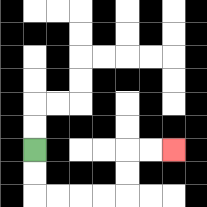{'start': '[1, 6]', 'end': '[7, 6]', 'path_directions': 'D,D,R,R,R,R,U,U,R,R', 'path_coordinates': '[[1, 6], [1, 7], [1, 8], [2, 8], [3, 8], [4, 8], [5, 8], [5, 7], [5, 6], [6, 6], [7, 6]]'}